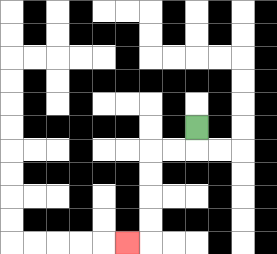{'start': '[8, 5]', 'end': '[5, 10]', 'path_directions': 'D,L,L,D,D,D,D,L', 'path_coordinates': '[[8, 5], [8, 6], [7, 6], [6, 6], [6, 7], [6, 8], [6, 9], [6, 10], [5, 10]]'}